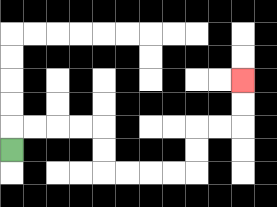{'start': '[0, 6]', 'end': '[10, 3]', 'path_directions': 'U,R,R,R,R,D,D,R,R,R,R,U,U,R,R,U,U', 'path_coordinates': '[[0, 6], [0, 5], [1, 5], [2, 5], [3, 5], [4, 5], [4, 6], [4, 7], [5, 7], [6, 7], [7, 7], [8, 7], [8, 6], [8, 5], [9, 5], [10, 5], [10, 4], [10, 3]]'}